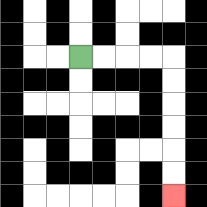{'start': '[3, 2]', 'end': '[7, 8]', 'path_directions': 'R,R,R,R,D,D,D,D,D,D', 'path_coordinates': '[[3, 2], [4, 2], [5, 2], [6, 2], [7, 2], [7, 3], [7, 4], [7, 5], [7, 6], [7, 7], [7, 8]]'}